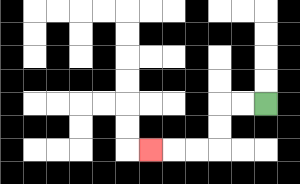{'start': '[11, 4]', 'end': '[6, 6]', 'path_directions': 'L,L,D,D,L,L,L', 'path_coordinates': '[[11, 4], [10, 4], [9, 4], [9, 5], [9, 6], [8, 6], [7, 6], [6, 6]]'}